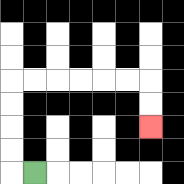{'start': '[1, 7]', 'end': '[6, 5]', 'path_directions': 'L,U,U,U,U,R,R,R,R,R,R,D,D', 'path_coordinates': '[[1, 7], [0, 7], [0, 6], [0, 5], [0, 4], [0, 3], [1, 3], [2, 3], [3, 3], [4, 3], [5, 3], [6, 3], [6, 4], [6, 5]]'}